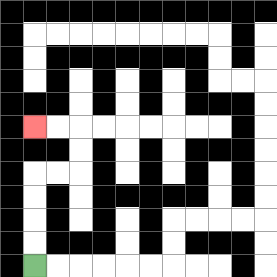{'start': '[1, 11]', 'end': '[1, 5]', 'path_directions': 'U,U,U,U,R,R,U,U,L,L', 'path_coordinates': '[[1, 11], [1, 10], [1, 9], [1, 8], [1, 7], [2, 7], [3, 7], [3, 6], [3, 5], [2, 5], [1, 5]]'}